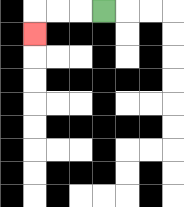{'start': '[4, 0]', 'end': '[1, 1]', 'path_directions': 'L,L,L,D', 'path_coordinates': '[[4, 0], [3, 0], [2, 0], [1, 0], [1, 1]]'}